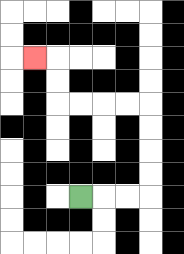{'start': '[3, 8]', 'end': '[1, 2]', 'path_directions': 'R,R,R,U,U,U,U,L,L,L,L,U,U,L', 'path_coordinates': '[[3, 8], [4, 8], [5, 8], [6, 8], [6, 7], [6, 6], [6, 5], [6, 4], [5, 4], [4, 4], [3, 4], [2, 4], [2, 3], [2, 2], [1, 2]]'}